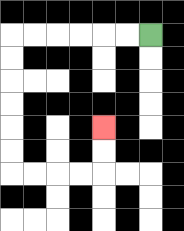{'start': '[6, 1]', 'end': '[4, 5]', 'path_directions': 'L,L,L,L,L,L,D,D,D,D,D,D,R,R,R,R,U,U', 'path_coordinates': '[[6, 1], [5, 1], [4, 1], [3, 1], [2, 1], [1, 1], [0, 1], [0, 2], [0, 3], [0, 4], [0, 5], [0, 6], [0, 7], [1, 7], [2, 7], [3, 7], [4, 7], [4, 6], [4, 5]]'}